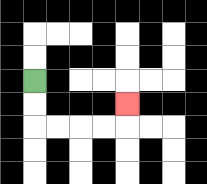{'start': '[1, 3]', 'end': '[5, 4]', 'path_directions': 'D,D,R,R,R,R,U', 'path_coordinates': '[[1, 3], [1, 4], [1, 5], [2, 5], [3, 5], [4, 5], [5, 5], [5, 4]]'}